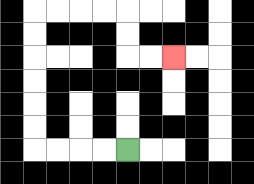{'start': '[5, 6]', 'end': '[7, 2]', 'path_directions': 'L,L,L,L,U,U,U,U,U,U,R,R,R,R,D,D,R,R', 'path_coordinates': '[[5, 6], [4, 6], [3, 6], [2, 6], [1, 6], [1, 5], [1, 4], [1, 3], [1, 2], [1, 1], [1, 0], [2, 0], [3, 0], [4, 0], [5, 0], [5, 1], [5, 2], [6, 2], [7, 2]]'}